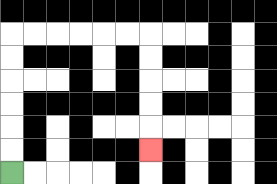{'start': '[0, 7]', 'end': '[6, 6]', 'path_directions': 'U,U,U,U,U,U,R,R,R,R,R,R,D,D,D,D,D', 'path_coordinates': '[[0, 7], [0, 6], [0, 5], [0, 4], [0, 3], [0, 2], [0, 1], [1, 1], [2, 1], [3, 1], [4, 1], [5, 1], [6, 1], [6, 2], [6, 3], [6, 4], [6, 5], [6, 6]]'}